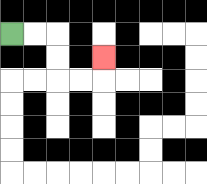{'start': '[0, 1]', 'end': '[4, 2]', 'path_directions': 'R,R,D,D,R,R,U', 'path_coordinates': '[[0, 1], [1, 1], [2, 1], [2, 2], [2, 3], [3, 3], [4, 3], [4, 2]]'}